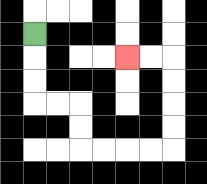{'start': '[1, 1]', 'end': '[5, 2]', 'path_directions': 'D,D,D,R,R,D,D,R,R,R,R,U,U,U,U,L,L', 'path_coordinates': '[[1, 1], [1, 2], [1, 3], [1, 4], [2, 4], [3, 4], [3, 5], [3, 6], [4, 6], [5, 6], [6, 6], [7, 6], [7, 5], [7, 4], [7, 3], [7, 2], [6, 2], [5, 2]]'}